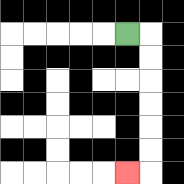{'start': '[5, 1]', 'end': '[5, 7]', 'path_directions': 'R,D,D,D,D,D,D,L', 'path_coordinates': '[[5, 1], [6, 1], [6, 2], [6, 3], [6, 4], [6, 5], [6, 6], [6, 7], [5, 7]]'}